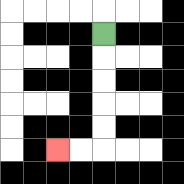{'start': '[4, 1]', 'end': '[2, 6]', 'path_directions': 'D,D,D,D,D,L,L', 'path_coordinates': '[[4, 1], [4, 2], [4, 3], [4, 4], [4, 5], [4, 6], [3, 6], [2, 6]]'}